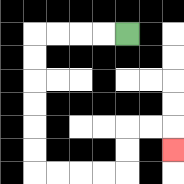{'start': '[5, 1]', 'end': '[7, 6]', 'path_directions': 'L,L,L,L,D,D,D,D,D,D,R,R,R,R,U,U,R,R,D', 'path_coordinates': '[[5, 1], [4, 1], [3, 1], [2, 1], [1, 1], [1, 2], [1, 3], [1, 4], [1, 5], [1, 6], [1, 7], [2, 7], [3, 7], [4, 7], [5, 7], [5, 6], [5, 5], [6, 5], [7, 5], [7, 6]]'}